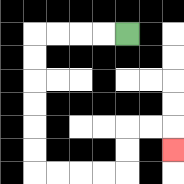{'start': '[5, 1]', 'end': '[7, 6]', 'path_directions': 'L,L,L,L,D,D,D,D,D,D,R,R,R,R,U,U,R,R,D', 'path_coordinates': '[[5, 1], [4, 1], [3, 1], [2, 1], [1, 1], [1, 2], [1, 3], [1, 4], [1, 5], [1, 6], [1, 7], [2, 7], [3, 7], [4, 7], [5, 7], [5, 6], [5, 5], [6, 5], [7, 5], [7, 6]]'}